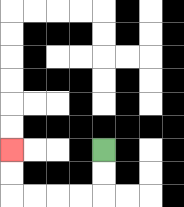{'start': '[4, 6]', 'end': '[0, 6]', 'path_directions': 'D,D,L,L,L,L,U,U', 'path_coordinates': '[[4, 6], [4, 7], [4, 8], [3, 8], [2, 8], [1, 8], [0, 8], [0, 7], [0, 6]]'}